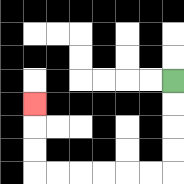{'start': '[7, 3]', 'end': '[1, 4]', 'path_directions': 'D,D,D,D,L,L,L,L,L,L,U,U,U', 'path_coordinates': '[[7, 3], [7, 4], [7, 5], [7, 6], [7, 7], [6, 7], [5, 7], [4, 7], [3, 7], [2, 7], [1, 7], [1, 6], [1, 5], [1, 4]]'}